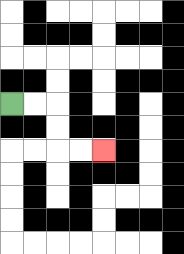{'start': '[0, 4]', 'end': '[4, 6]', 'path_directions': 'R,R,D,D,R,R', 'path_coordinates': '[[0, 4], [1, 4], [2, 4], [2, 5], [2, 6], [3, 6], [4, 6]]'}